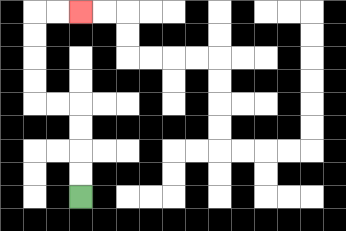{'start': '[3, 8]', 'end': '[3, 0]', 'path_directions': 'U,U,U,U,L,L,U,U,U,U,R,R', 'path_coordinates': '[[3, 8], [3, 7], [3, 6], [3, 5], [3, 4], [2, 4], [1, 4], [1, 3], [1, 2], [1, 1], [1, 0], [2, 0], [3, 0]]'}